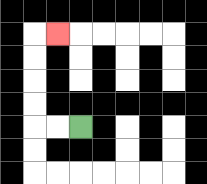{'start': '[3, 5]', 'end': '[2, 1]', 'path_directions': 'L,L,U,U,U,U,R', 'path_coordinates': '[[3, 5], [2, 5], [1, 5], [1, 4], [1, 3], [1, 2], [1, 1], [2, 1]]'}